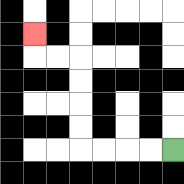{'start': '[7, 6]', 'end': '[1, 1]', 'path_directions': 'L,L,L,L,U,U,U,U,L,L,U', 'path_coordinates': '[[7, 6], [6, 6], [5, 6], [4, 6], [3, 6], [3, 5], [3, 4], [3, 3], [3, 2], [2, 2], [1, 2], [1, 1]]'}